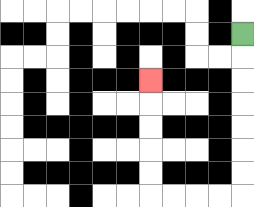{'start': '[10, 1]', 'end': '[6, 3]', 'path_directions': 'D,D,D,D,D,D,D,L,L,L,L,U,U,U,U,U', 'path_coordinates': '[[10, 1], [10, 2], [10, 3], [10, 4], [10, 5], [10, 6], [10, 7], [10, 8], [9, 8], [8, 8], [7, 8], [6, 8], [6, 7], [6, 6], [6, 5], [6, 4], [6, 3]]'}